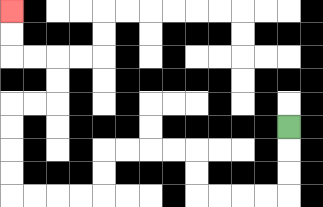{'start': '[12, 5]', 'end': '[0, 0]', 'path_directions': 'D,D,D,L,L,L,L,U,U,L,L,L,L,D,D,L,L,L,L,U,U,U,U,R,R,U,U,L,L,U,U', 'path_coordinates': '[[12, 5], [12, 6], [12, 7], [12, 8], [11, 8], [10, 8], [9, 8], [8, 8], [8, 7], [8, 6], [7, 6], [6, 6], [5, 6], [4, 6], [4, 7], [4, 8], [3, 8], [2, 8], [1, 8], [0, 8], [0, 7], [0, 6], [0, 5], [0, 4], [1, 4], [2, 4], [2, 3], [2, 2], [1, 2], [0, 2], [0, 1], [0, 0]]'}